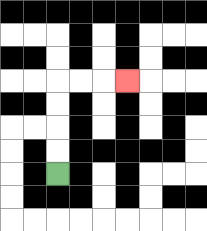{'start': '[2, 7]', 'end': '[5, 3]', 'path_directions': 'U,U,U,U,R,R,R', 'path_coordinates': '[[2, 7], [2, 6], [2, 5], [2, 4], [2, 3], [3, 3], [4, 3], [5, 3]]'}